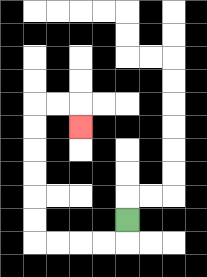{'start': '[5, 9]', 'end': '[3, 5]', 'path_directions': 'D,L,L,L,L,U,U,U,U,U,U,R,R,D', 'path_coordinates': '[[5, 9], [5, 10], [4, 10], [3, 10], [2, 10], [1, 10], [1, 9], [1, 8], [1, 7], [1, 6], [1, 5], [1, 4], [2, 4], [3, 4], [3, 5]]'}